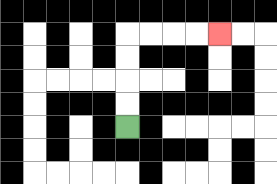{'start': '[5, 5]', 'end': '[9, 1]', 'path_directions': 'U,U,U,U,R,R,R,R', 'path_coordinates': '[[5, 5], [5, 4], [5, 3], [5, 2], [5, 1], [6, 1], [7, 1], [8, 1], [9, 1]]'}